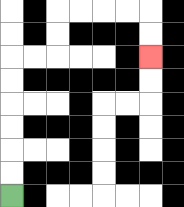{'start': '[0, 8]', 'end': '[6, 2]', 'path_directions': 'U,U,U,U,U,U,R,R,U,U,R,R,R,R,D,D', 'path_coordinates': '[[0, 8], [0, 7], [0, 6], [0, 5], [0, 4], [0, 3], [0, 2], [1, 2], [2, 2], [2, 1], [2, 0], [3, 0], [4, 0], [5, 0], [6, 0], [6, 1], [6, 2]]'}